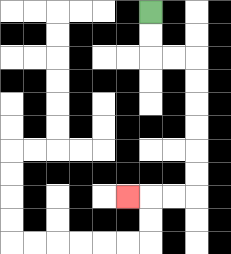{'start': '[6, 0]', 'end': '[5, 8]', 'path_directions': 'D,D,R,R,D,D,D,D,D,D,L,L,L', 'path_coordinates': '[[6, 0], [6, 1], [6, 2], [7, 2], [8, 2], [8, 3], [8, 4], [8, 5], [8, 6], [8, 7], [8, 8], [7, 8], [6, 8], [5, 8]]'}